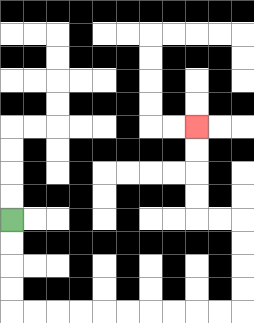{'start': '[0, 9]', 'end': '[8, 5]', 'path_directions': 'D,D,D,D,R,R,R,R,R,R,R,R,R,R,U,U,U,U,L,L,U,U,U,U', 'path_coordinates': '[[0, 9], [0, 10], [0, 11], [0, 12], [0, 13], [1, 13], [2, 13], [3, 13], [4, 13], [5, 13], [6, 13], [7, 13], [8, 13], [9, 13], [10, 13], [10, 12], [10, 11], [10, 10], [10, 9], [9, 9], [8, 9], [8, 8], [8, 7], [8, 6], [8, 5]]'}